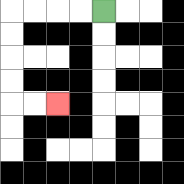{'start': '[4, 0]', 'end': '[2, 4]', 'path_directions': 'L,L,L,L,D,D,D,D,R,R', 'path_coordinates': '[[4, 0], [3, 0], [2, 0], [1, 0], [0, 0], [0, 1], [0, 2], [0, 3], [0, 4], [1, 4], [2, 4]]'}